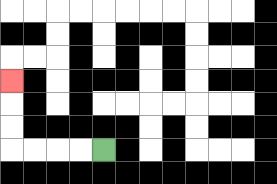{'start': '[4, 6]', 'end': '[0, 3]', 'path_directions': 'L,L,L,L,U,U,U', 'path_coordinates': '[[4, 6], [3, 6], [2, 6], [1, 6], [0, 6], [0, 5], [0, 4], [0, 3]]'}